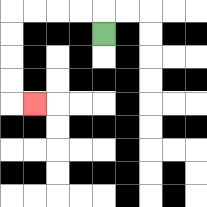{'start': '[4, 1]', 'end': '[1, 4]', 'path_directions': 'U,L,L,L,L,D,D,D,D,R', 'path_coordinates': '[[4, 1], [4, 0], [3, 0], [2, 0], [1, 0], [0, 0], [0, 1], [0, 2], [0, 3], [0, 4], [1, 4]]'}